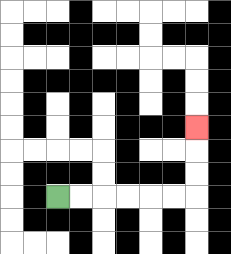{'start': '[2, 8]', 'end': '[8, 5]', 'path_directions': 'R,R,R,R,R,R,U,U,U', 'path_coordinates': '[[2, 8], [3, 8], [4, 8], [5, 8], [6, 8], [7, 8], [8, 8], [8, 7], [8, 6], [8, 5]]'}